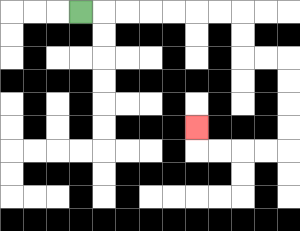{'start': '[3, 0]', 'end': '[8, 5]', 'path_directions': 'R,R,R,R,R,R,R,D,D,R,R,D,D,D,D,L,L,L,L,U', 'path_coordinates': '[[3, 0], [4, 0], [5, 0], [6, 0], [7, 0], [8, 0], [9, 0], [10, 0], [10, 1], [10, 2], [11, 2], [12, 2], [12, 3], [12, 4], [12, 5], [12, 6], [11, 6], [10, 6], [9, 6], [8, 6], [8, 5]]'}